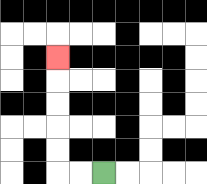{'start': '[4, 7]', 'end': '[2, 2]', 'path_directions': 'L,L,U,U,U,U,U', 'path_coordinates': '[[4, 7], [3, 7], [2, 7], [2, 6], [2, 5], [2, 4], [2, 3], [2, 2]]'}